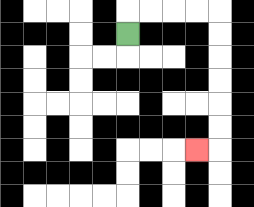{'start': '[5, 1]', 'end': '[8, 6]', 'path_directions': 'U,R,R,R,R,D,D,D,D,D,D,L', 'path_coordinates': '[[5, 1], [5, 0], [6, 0], [7, 0], [8, 0], [9, 0], [9, 1], [9, 2], [9, 3], [9, 4], [9, 5], [9, 6], [8, 6]]'}